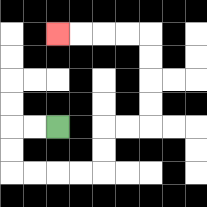{'start': '[2, 5]', 'end': '[2, 1]', 'path_directions': 'L,L,D,D,R,R,R,R,U,U,R,R,U,U,U,U,L,L,L,L', 'path_coordinates': '[[2, 5], [1, 5], [0, 5], [0, 6], [0, 7], [1, 7], [2, 7], [3, 7], [4, 7], [4, 6], [4, 5], [5, 5], [6, 5], [6, 4], [6, 3], [6, 2], [6, 1], [5, 1], [4, 1], [3, 1], [2, 1]]'}